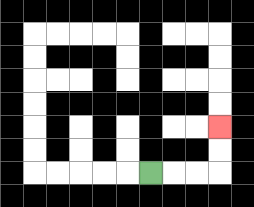{'start': '[6, 7]', 'end': '[9, 5]', 'path_directions': 'R,R,R,U,U', 'path_coordinates': '[[6, 7], [7, 7], [8, 7], [9, 7], [9, 6], [9, 5]]'}